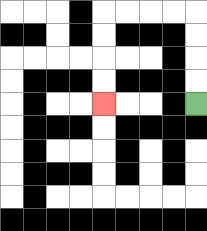{'start': '[8, 4]', 'end': '[4, 4]', 'path_directions': 'U,U,U,U,L,L,L,L,D,D,D,D', 'path_coordinates': '[[8, 4], [8, 3], [8, 2], [8, 1], [8, 0], [7, 0], [6, 0], [5, 0], [4, 0], [4, 1], [4, 2], [4, 3], [4, 4]]'}